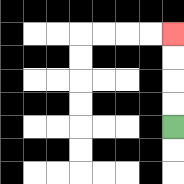{'start': '[7, 5]', 'end': '[7, 1]', 'path_directions': 'U,U,U,U', 'path_coordinates': '[[7, 5], [7, 4], [7, 3], [7, 2], [7, 1]]'}